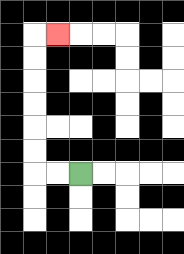{'start': '[3, 7]', 'end': '[2, 1]', 'path_directions': 'L,L,U,U,U,U,U,U,R', 'path_coordinates': '[[3, 7], [2, 7], [1, 7], [1, 6], [1, 5], [1, 4], [1, 3], [1, 2], [1, 1], [2, 1]]'}